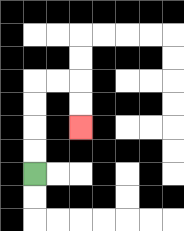{'start': '[1, 7]', 'end': '[3, 5]', 'path_directions': 'U,U,U,U,R,R,D,D', 'path_coordinates': '[[1, 7], [1, 6], [1, 5], [1, 4], [1, 3], [2, 3], [3, 3], [3, 4], [3, 5]]'}